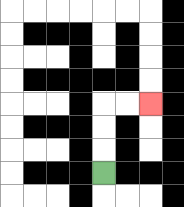{'start': '[4, 7]', 'end': '[6, 4]', 'path_directions': 'U,U,U,R,R', 'path_coordinates': '[[4, 7], [4, 6], [4, 5], [4, 4], [5, 4], [6, 4]]'}